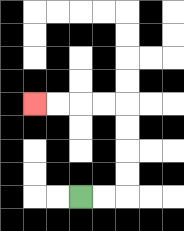{'start': '[3, 8]', 'end': '[1, 4]', 'path_directions': 'R,R,U,U,U,U,L,L,L,L', 'path_coordinates': '[[3, 8], [4, 8], [5, 8], [5, 7], [5, 6], [5, 5], [5, 4], [4, 4], [3, 4], [2, 4], [1, 4]]'}